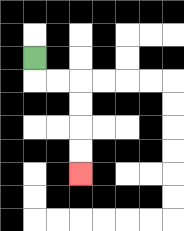{'start': '[1, 2]', 'end': '[3, 7]', 'path_directions': 'D,R,R,D,D,D,D', 'path_coordinates': '[[1, 2], [1, 3], [2, 3], [3, 3], [3, 4], [3, 5], [3, 6], [3, 7]]'}